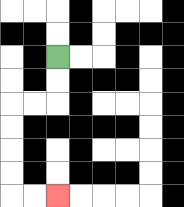{'start': '[2, 2]', 'end': '[2, 8]', 'path_directions': 'D,D,L,L,D,D,D,D,R,R', 'path_coordinates': '[[2, 2], [2, 3], [2, 4], [1, 4], [0, 4], [0, 5], [0, 6], [0, 7], [0, 8], [1, 8], [2, 8]]'}